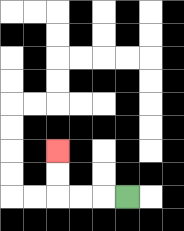{'start': '[5, 8]', 'end': '[2, 6]', 'path_directions': 'L,L,L,U,U', 'path_coordinates': '[[5, 8], [4, 8], [3, 8], [2, 8], [2, 7], [2, 6]]'}